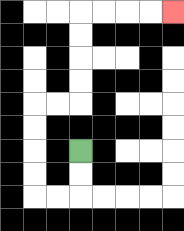{'start': '[3, 6]', 'end': '[7, 0]', 'path_directions': 'D,D,L,L,U,U,U,U,R,R,U,U,U,U,R,R,R,R', 'path_coordinates': '[[3, 6], [3, 7], [3, 8], [2, 8], [1, 8], [1, 7], [1, 6], [1, 5], [1, 4], [2, 4], [3, 4], [3, 3], [3, 2], [3, 1], [3, 0], [4, 0], [5, 0], [6, 0], [7, 0]]'}